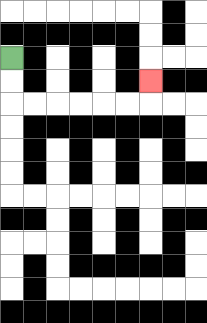{'start': '[0, 2]', 'end': '[6, 3]', 'path_directions': 'D,D,R,R,R,R,R,R,U', 'path_coordinates': '[[0, 2], [0, 3], [0, 4], [1, 4], [2, 4], [3, 4], [4, 4], [5, 4], [6, 4], [6, 3]]'}